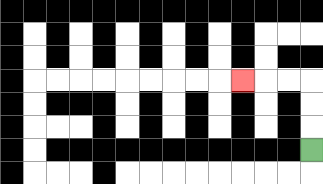{'start': '[13, 6]', 'end': '[10, 3]', 'path_directions': 'U,U,U,L,L,L', 'path_coordinates': '[[13, 6], [13, 5], [13, 4], [13, 3], [12, 3], [11, 3], [10, 3]]'}